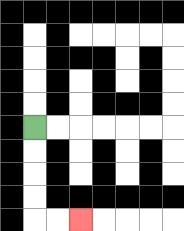{'start': '[1, 5]', 'end': '[3, 9]', 'path_directions': 'D,D,D,D,R,R', 'path_coordinates': '[[1, 5], [1, 6], [1, 7], [1, 8], [1, 9], [2, 9], [3, 9]]'}